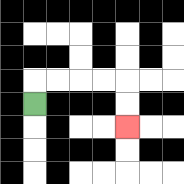{'start': '[1, 4]', 'end': '[5, 5]', 'path_directions': 'U,R,R,R,R,D,D', 'path_coordinates': '[[1, 4], [1, 3], [2, 3], [3, 3], [4, 3], [5, 3], [5, 4], [5, 5]]'}